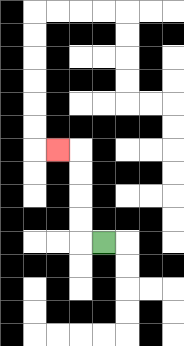{'start': '[4, 10]', 'end': '[2, 6]', 'path_directions': 'L,U,U,U,U,L', 'path_coordinates': '[[4, 10], [3, 10], [3, 9], [3, 8], [3, 7], [3, 6], [2, 6]]'}